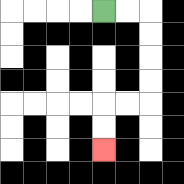{'start': '[4, 0]', 'end': '[4, 6]', 'path_directions': 'R,R,D,D,D,D,L,L,D,D', 'path_coordinates': '[[4, 0], [5, 0], [6, 0], [6, 1], [6, 2], [6, 3], [6, 4], [5, 4], [4, 4], [4, 5], [4, 6]]'}